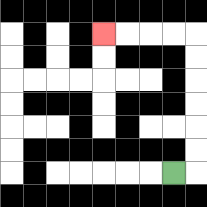{'start': '[7, 7]', 'end': '[4, 1]', 'path_directions': 'R,U,U,U,U,U,U,L,L,L,L', 'path_coordinates': '[[7, 7], [8, 7], [8, 6], [8, 5], [8, 4], [8, 3], [8, 2], [8, 1], [7, 1], [6, 1], [5, 1], [4, 1]]'}